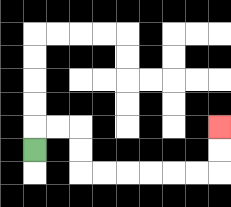{'start': '[1, 6]', 'end': '[9, 5]', 'path_directions': 'U,R,R,D,D,R,R,R,R,R,R,U,U', 'path_coordinates': '[[1, 6], [1, 5], [2, 5], [3, 5], [3, 6], [3, 7], [4, 7], [5, 7], [6, 7], [7, 7], [8, 7], [9, 7], [9, 6], [9, 5]]'}